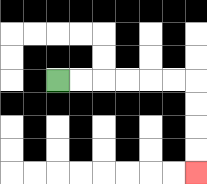{'start': '[2, 3]', 'end': '[8, 7]', 'path_directions': 'R,R,R,R,R,R,D,D,D,D', 'path_coordinates': '[[2, 3], [3, 3], [4, 3], [5, 3], [6, 3], [7, 3], [8, 3], [8, 4], [8, 5], [8, 6], [8, 7]]'}